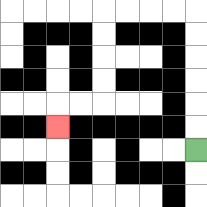{'start': '[8, 6]', 'end': '[2, 5]', 'path_directions': 'U,U,U,U,U,U,L,L,L,L,D,D,D,D,L,L,D', 'path_coordinates': '[[8, 6], [8, 5], [8, 4], [8, 3], [8, 2], [8, 1], [8, 0], [7, 0], [6, 0], [5, 0], [4, 0], [4, 1], [4, 2], [4, 3], [4, 4], [3, 4], [2, 4], [2, 5]]'}